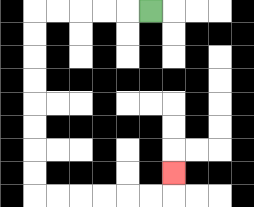{'start': '[6, 0]', 'end': '[7, 7]', 'path_directions': 'L,L,L,L,L,D,D,D,D,D,D,D,D,R,R,R,R,R,R,U', 'path_coordinates': '[[6, 0], [5, 0], [4, 0], [3, 0], [2, 0], [1, 0], [1, 1], [1, 2], [1, 3], [1, 4], [1, 5], [1, 6], [1, 7], [1, 8], [2, 8], [3, 8], [4, 8], [5, 8], [6, 8], [7, 8], [7, 7]]'}